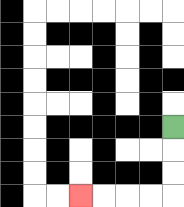{'start': '[7, 5]', 'end': '[3, 8]', 'path_directions': 'D,D,D,L,L,L,L', 'path_coordinates': '[[7, 5], [7, 6], [7, 7], [7, 8], [6, 8], [5, 8], [4, 8], [3, 8]]'}